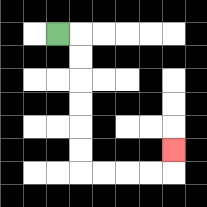{'start': '[2, 1]', 'end': '[7, 6]', 'path_directions': 'R,D,D,D,D,D,D,R,R,R,R,U', 'path_coordinates': '[[2, 1], [3, 1], [3, 2], [3, 3], [3, 4], [3, 5], [3, 6], [3, 7], [4, 7], [5, 7], [6, 7], [7, 7], [7, 6]]'}